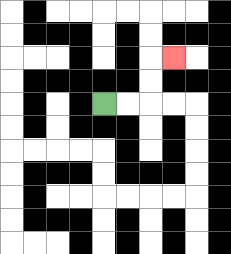{'start': '[4, 4]', 'end': '[7, 2]', 'path_directions': 'R,R,U,U,R', 'path_coordinates': '[[4, 4], [5, 4], [6, 4], [6, 3], [6, 2], [7, 2]]'}